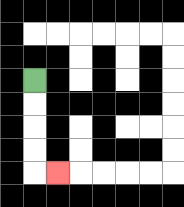{'start': '[1, 3]', 'end': '[2, 7]', 'path_directions': 'D,D,D,D,R', 'path_coordinates': '[[1, 3], [1, 4], [1, 5], [1, 6], [1, 7], [2, 7]]'}